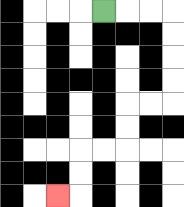{'start': '[4, 0]', 'end': '[2, 8]', 'path_directions': 'R,R,R,D,D,D,D,L,L,D,D,L,L,D,D,L', 'path_coordinates': '[[4, 0], [5, 0], [6, 0], [7, 0], [7, 1], [7, 2], [7, 3], [7, 4], [6, 4], [5, 4], [5, 5], [5, 6], [4, 6], [3, 6], [3, 7], [3, 8], [2, 8]]'}